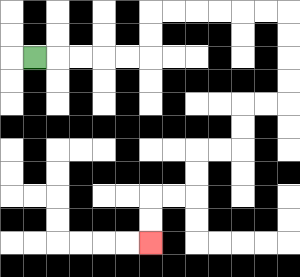{'start': '[1, 2]', 'end': '[6, 10]', 'path_directions': 'R,R,R,R,R,U,U,R,R,R,R,R,R,D,D,D,D,L,L,D,D,L,L,D,D,L,L,D,D', 'path_coordinates': '[[1, 2], [2, 2], [3, 2], [4, 2], [5, 2], [6, 2], [6, 1], [6, 0], [7, 0], [8, 0], [9, 0], [10, 0], [11, 0], [12, 0], [12, 1], [12, 2], [12, 3], [12, 4], [11, 4], [10, 4], [10, 5], [10, 6], [9, 6], [8, 6], [8, 7], [8, 8], [7, 8], [6, 8], [6, 9], [6, 10]]'}